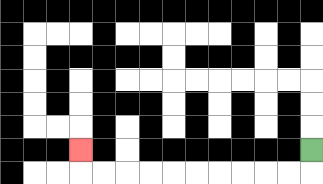{'start': '[13, 6]', 'end': '[3, 6]', 'path_directions': 'D,L,L,L,L,L,L,L,L,L,L,U', 'path_coordinates': '[[13, 6], [13, 7], [12, 7], [11, 7], [10, 7], [9, 7], [8, 7], [7, 7], [6, 7], [5, 7], [4, 7], [3, 7], [3, 6]]'}